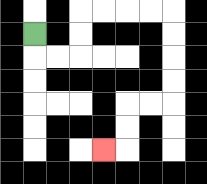{'start': '[1, 1]', 'end': '[4, 6]', 'path_directions': 'D,R,R,U,U,R,R,R,R,D,D,D,D,L,L,D,D,L', 'path_coordinates': '[[1, 1], [1, 2], [2, 2], [3, 2], [3, 1], [3, 0], [4, 0], [5, 0], [6, 0], [7, 0], [7, 1], [7, 2], [7, 3], [7, 4], [6, 4], [5, 4], [5, 5], [5, 6], [4, 6]]'}